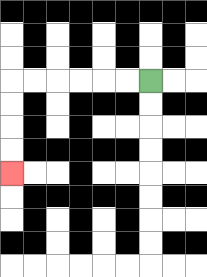{'start': '[6, 3]', 'end': '[0, 7]', 'path_directions': 'L,L,L,L,L,L,D,D,D,D', 'path_coordinates': '[[6, 3], [5, 3], [4, 3], [3, 3], [2, 3], [1, 3], [0, 3], [0, 4], [0, 5], [0, 6], [0, 7]]'}